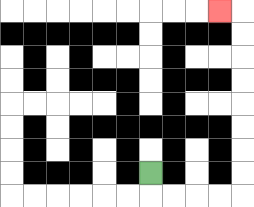{'start': '[6, 7]', 'end': '[9, 0]', 'path_directions': 'D,R,R,R,R,U,U,U,U,U,U,U,U,L', 'path_coordinates': '[[6, 7], [6, 8], [7, 8], [8, 8], [9, 8], [10, 8], [10, 7], [10, 6], [10, 5], [10, 4], [10, 3], [10, 2], [10, 1], [10, 0], [9, 0]]'}